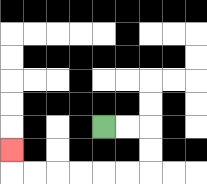{'start': '[4, 5]', 'end': '[0, 6]', 'path_directions': 'R,R,D,D,L,L,L,L,L,L,U', 'path_coordinates': '[[4, 5], [5, 5], [6, 5], [6, 6], [6, 7], [5, 7], [4, 7], [3, 7], [2, 7], [1, 7], [0, 7], [0, 6]]'}